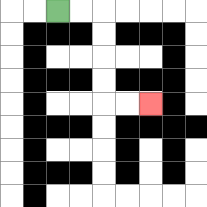{'start': '[2, 0]', 'end': '[6, 4]', 'path_directions': 'R,R,D,D,D,D,R,R', 'path_coordinates': '[[2, 0], [3, 0], [4, 0], [4, 1], [4, 2], [4, 3], [4, 4], [5, 4], [6, 4]]'}